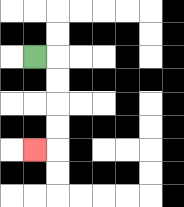{'start': '[1, 2]', 'end': '[1, 6]', 'path_directions': 'R,D,D,D,D,L', 'path_coordinates': '[[1, 2], [2, 2], [2, 3], [2, 4], [2, 5], [2, 6], [1, 6]]'}